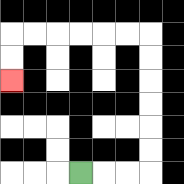{'start': '[3, 7]', 'end': '[0, 3]', 'path_directions': 'R,R,R,U,U,U,U,U,U,L,L,L,L,L,L,D,D', 'path_coordinates': '[[3, 7], [4, 7], [5, 7], [6, 7], [6, 6], [6, 5], [6, 4], [6, 3], [6, 2], [6, 1], [5, 1], [4, 1], [3, 1], [2, 1], [1, 1], [0, 1], [0, 2], [0, 3]]'}